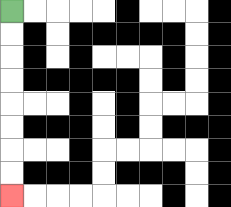{'start': '[0, 0]', 'end': '[0, 8]', 'path_directions': 'D,D,D,D,D,D,D,D', 'path_coordinates': '[[0, 0], [0, 1], [0, 2], [0, 3], [0, 4], [0, 5], [0, 6], [0, 7], [0, 8]]'}